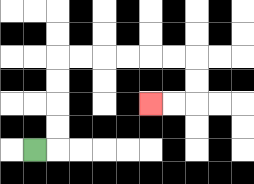{'start': '[1, 6]', 'end': '[6, 4]', 'path_directions': 'R,U,U,U,U,R,R,R,R,R,R,D,D,L,L', 'path_coordinates': '[[1, 6], [2, 6], [2, 5], [2, 4], [2, 3], [2, 2], [3, 2], [4, 2], [5, 2], [6, 2], [7, 2], [8, 2], [8, 3], [8, 4], [7, 4], [6, 4]]'}